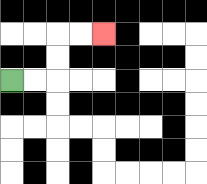{'start': '[0, 3]', 'end': '[4, 1]', 'path_directions': 'R,R,U,U,R,R', 'path_coordinates': '[[0, 3], [1, 3], [2, 3], [2, 2], [2, 1], [3, 1], [4, 1]]'}